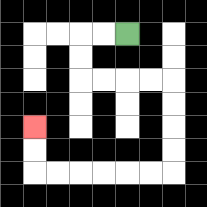{'start': '[5, 1]', 'end': '[1, 5]', 'path_directions': 'L,L,D,D,R,R,R,R,D,D,D,D,L,L,L,L,L,L,U,U', 'path_coordinates': '[[5, 1], [4, 1], [3, 1], [3, 2], [3, 3], [4, 3], [5, 3], [6, 3], [7, 3], [7, 4], [7, 5], [7, 6], [7, 7], [6, 7], [5, 7], [4, 7], [3, 7], [2, 7], [1, 7], [1, 6], [1, 5]]'}